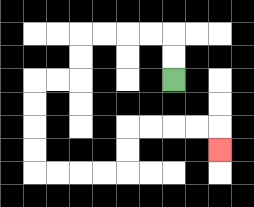{'start': '[7, 3]', 'end': '[9, 6]', 'path_directions': 'U,U,L,L,L,L,D,D,L,L,D,D,D,D,R,R,R,R,U,U,R,R,R,R,D', 'path_coordinates': '[[7, 3], [7, 2], [7, 1], [6, 1], [5, 1], [4, 1], [3, 1], [3, 2], [3, 3], [2, 3], [1, 3], [1, 4], [1, 5], [1, 6], [1, 7], [2, 7], [3, 7], [4, 7], [5, 7], [5, 6], [5, 5], [6, 5], [7, 5], [8, 5], [9, 5], [9, 6]]'}